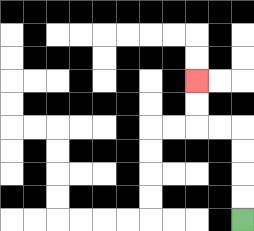{'start': '[10, 9]', 'end': '[8, 3]', 'path_directions': 'U,U,U,U,L,L,U,U', 'path_coordinates': '[[10, 9], [10, 8], [10, 7], [10, 6], [10, 5], [9, 5], [8, 5], [8, 4], [8, 3]]'}